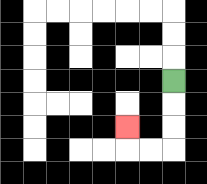{'start': '[7, 3]', 'end': '[5, 5]', 'path_directions': 'D,D,D,L,L,U', 'path_coordinates': '[[7, 3], [7, 4], [7, 5], [7, 6], [6, 6], [5, 6], [5, 5]]'}